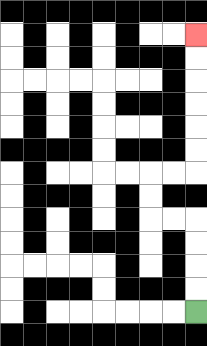{'start': '[8, 13]', 'end': '[8, 1]', 'path_directions': 'U,U,U,U,L,L,U,U,R,R,U,U,U,U,U,U', 'path_coordinates': '[[8, 13], [8, 12], [8, 11], [8, 10], [8, 9], [7, 9], [6, 9], [6, 8], [6, 7], [7, 7], [8, 7], [8, 6], [8, 5], [8, 4], [8, 3], [8, 2], [8, 1]]'}